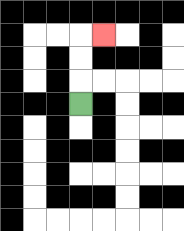{'start': '[3, 4]', 'end': '[4, 1]', 'path_directions': 'U,U,U,R', 'path_coordinates': '[[3, 4], [3, 3], [3, 2], [3, 1], [4, 1]]'}